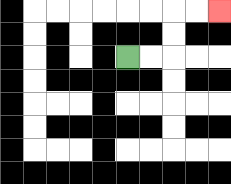{'start': '[5, 2]', 'end': '[9, 0]', 'path_directions': 'R,R,U,U,R,R', 'path_coordinates': '[[5, 2], [6, 2], [7, 2], [7, 1], [7, 0], [8, 0], [9, 0]]'}